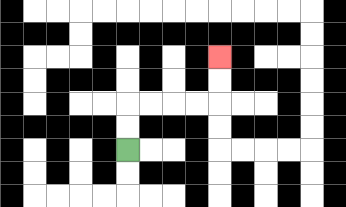{'start': '[5, 6]', 'end': '[9, 2]', 'path_directions': 'U,U,R,R,R,R,U,U', 'path_coordinates': '[[5, 6], [5, 5], [5, 4], [6, 4], [7, 4], [8, 4], [9, 4], [9, 3], [9, 2]]'}